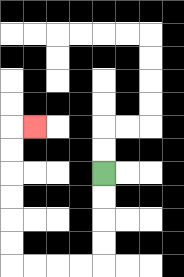{'start': '[4, 7]', 'end': '[1, 5]', 'path_directions': 'D,D,D,D,L,L,L,L,U,U,U,U,U,U,R', 'path_coordinates': '[[4, 7], [4, 8], [4, 9], [4, 10], [4, 11], [3, 11], [2, 11], [1, 11], [0, 11], [0, 10], [0, 9], [0, 8], [0, 7], [0, 6], [0, 5], [1, 5]]'}